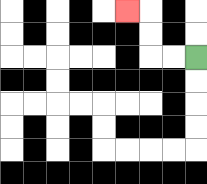{'start': '[8, 2]', 'end': '[5, 0]', 'path_directions': 'L,L,U,U,L', 'path_coordinates': '[[8, 2], [7, 2], [6, 2], [6, 1], [6, 0], [5, 0]]'}